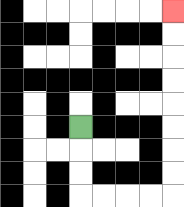{'start': '[3, 5]', 'end': '[7, 0]', 'path_directions': 'D,D,D,R,R,R,R,U,U,U,U,U,U,U,U', 'path_coordinates': '[[3, 5], [3, 6], [3, 7], [3, 8], [4, 8], [5, 8], [6, 8], [7, 8], [7, 7], [7, 6], [7, 5], [7, 4], [7, 3], [7, 2], [7, 1], [7, 0]]'}